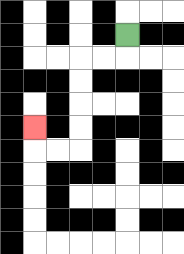{'start': '[5, 1]', 'end': '[1, 5]', 'path_directions': 'D,L,L,D,D,D,D,L,L,U', 'path_coordinates': '[[5, 1], [5, 2], [4, 2], [3, 2], [3, 3], [3, 4], [3, 5], [3, 6], [2, 6], [1, 6], [1, 5]]'}